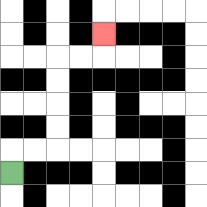{'start': '[0, 7]', 'end': '[4, 1]', 'path_directions': 'U,R,R,U,U,U,U,R,R,U', 'path_coordinates': '[[0, 7], [0, 6], [1, 6], [2, 6], [2, 5], [2, 4], [2, 3], [2, 2], [3, 2], [4, 2], [4, 1]]'}